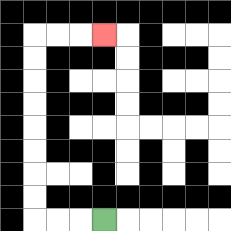{'start': '[4, 9]', 'end': '[4, 1]', 'path_directions': 'L,L,L,U,U,U,U,U,U,U,U,R,R,R', 'path_coordinates': '[[4, 9], [3, 9], [2, 9], [1, 9], [1, 8], [1, 7], [1, 6], [1, 5], [1, 4], [1, 3], [1, 2], [1, 1], [2, 1], [3, 1], [4, 1]]'}